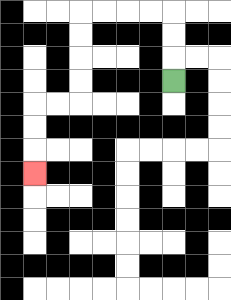{'start': '[7, 3]', 'end': '[1, 7]', 'path_directions': 'U,U,U,L,L,L,L,D,D,D,D,L,L,D,D,D', 'path_coordinates': '[[7, 3], [7, 2], [7, 1], [7, 0], [6, 0], [5, 0], [4, 0], [3, 0], [3, 1], [3, 2], [3, 3], [3, 4], [2, 4], [1, 4], [1, 5], [1, 6], [1, 7]]'}